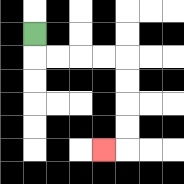{'start': '[1, 1]', 'end': '[4, 6]', 'path_directions': 'D,R,R,R,R,D,D,D,D,L', 'path_coordinates': '[[1, 1], [1, 2], [2, 2], [3, 2], [4, 2], [5, 2], [5, 3], [5, 4], [5, 5], [5, 6], [4, 6]]'}